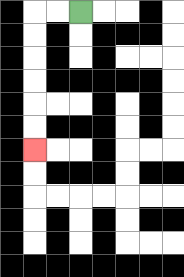{'start': '[3, 0]', 'end': '[1, 6]', 'path_directions': 'L,L,D,D,D,D,D,D', 'path_coordinates': '[[3, 0], [2, 0], [1, 0], [1, 1], [1, 2], [1, 3], [1, 4], [1, 5], [1, 6]]'}